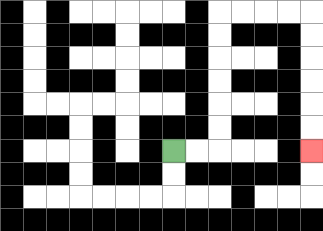{'start': '[7, 6]', 'end': '[13, 6]', 'path_directions': 'R,R,U,U,U,U,U,U,R,R,R,R,D,D,D,D,D,D', 'path_coordinates': '[[7, 6], [8, 6], [9, 6], [9, 5], [9, 4], [9, 3], [9, 2], [9, 1], [9, 0], [10, 0], [11, 0], [12, 0], [13, 0], [13, 1], [13, 2], [13, 3], [13, 4], [13, 5], [13, 6]]'}